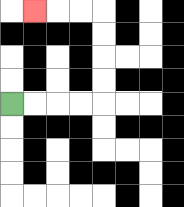{'start': '[0, 4]', 'end': '[1, 0]', 'path_directions': 'R,R,R,R,U,U,U,U,L,L,L', 'path_coordinates': '[[0, 4], [1, 4], [2, 4], [3, 4], [4, 4], [4, 3], [4, 2], [4, 1], [4, 0], [3, 0], [2, 0], [1, 0]]'}